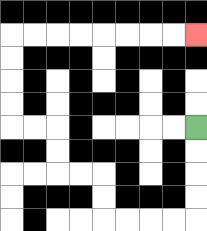{'start': '[8, 5]', 'end': '[8, 1]', 'path_directions': 'D,D,D,D,L,L,L,L,U,U,L,L,U,U,L,L,U,U,U,U,R,R,R,R,R,R,R,R', 'path_coordinates': '[[8, 5], [8, 6], [8, 7], [8, 8], [8, 9], [7, 9], [6, 9], [5, 9], [4, 9], [4, 8], [4, 7], [3, 7], [2, 7], [2, 6], [2, 5], [1, 5], [0, 5], [0, 4], [0, 3], [0, 2], [0, 1], [1, 1], [2, 1], [3, 1], [4, 1], [5, 1], [6, 1], [7, 1], [8, 1]]'}